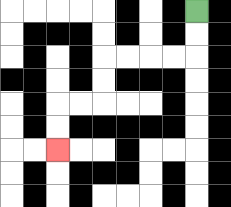{'start': '[8, 0]', 'end': '[2, 6]', 'path_directions': 'D,D,L,L,L,L,D,D,L,L,D,D', 'path_coordinates': '[[8, 0], [8, 1], [8, 2], [7, 2], [6, 2], [5, 2], [4, 2], [4, 3], [4, 4], [3, 4], [2, 4], [2, 5], [2, 6]]'}